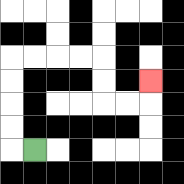{'start': '[1, 6]', 'end': '[6, 3]', 'path_directions': 'L,U,U,U,U,R,R,R,R,D,D,R,R,U', 'path_coordinates': '[[1, 6], [0, 6], [0, 5], [0, 4], [0, 3], [0, 2], [1, 2], [2, 2], [3, 2], [4, 2], [4, 3], [4, 4], [5, 4], [6, 4], [6, 3]]'}